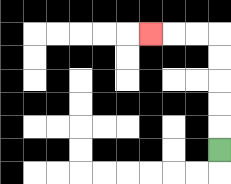{'start': '[9, 6]', 'end': '[6, 1]', 'path_directions': 'U,U,U,U,U,L,L,L', 'path_coordinates': '[[9, 6], [9, 5], [9, 4], [9, 3], [9, 2], [9, 1], [8, 1], [7, 1], [6, 1]]'}